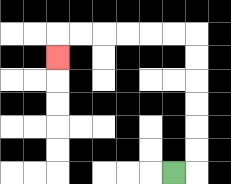{'start': '[7, 7]', 'end': '[2, 2]', 'path_directions': 'R,U,U,U,U,U,U,L,L,L,L,L,L,D', 'path_coordinates': '[[7, 7], [8, 7], [8, 6], [8, 5], [8, 4], [8, 3], [8, 2], [8, 1], [7, 1], [6, 1], [5, 1], [4, 1], [3, 1], [2, 1], [2, 2]]'}